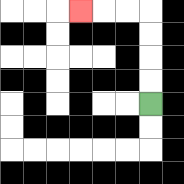{'start': '[6, 4]', 'end': '[3, 0]', 'path_directions': 'U,U,U,U,L,L,L', 'path_coordinates': '[[6, 4], [6, 3], [6, 2], [6, 1], [6, 0], [5, 0], [4, 0], [3, 0]]'}